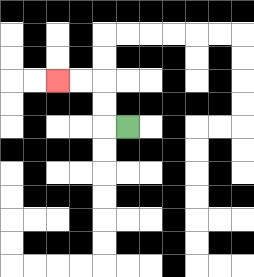{'start': '[5, 5]', 'end': '[2, 3]', 'path_directions': 'L,U,U,L,L', 'path_coordinates': '[[5, 5], [4, 5], [4, 4], [4, 3], [3, 3], [2, 3]]'}